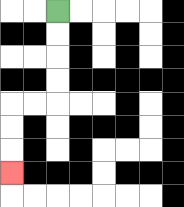{'start': '[2, 0]', 'end': '[0, 7]', 'path_directions': 'D,D,D,D,L,L,D,D,D', 'path_coordinates': '[[2, 0], [2, 1], [2, 2], [2, 3], [2, 4], [1, 4], [0, 4], [0, 5], [0, 6], [0, 7]]'}